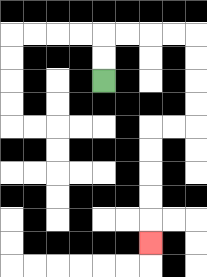{'start': '[4, 3]', 'end': '[6, 10]', 'path_directions': 'U,U,R,R,R,R,D,D,D,D,L,L,D,D,D,D,D', 'path_coordinates': '[[4, 3], [4, 2], [4, 1], [5, 1], [6, 1], [7, 1], [8, 1], [8, 2], [8, 3], [8, 4], [8, 5], [7, 5], [6, 5], [6, 6], [6, 7], [6, 8], [6, 9], [6, 10]]'}